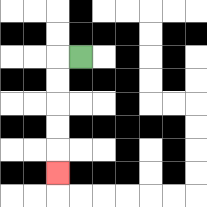{'start': '[3, 2]', 'end': '[2, 7]', 'path_directions': 'L,D,D,D,D,D', 'path_coordinates': '[[3, 2], [2, 2], [2, 3], [2, 4], [2, 5], [2, 6], [2, 7]]'}